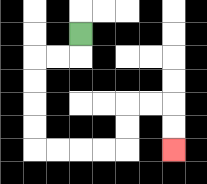{'start': '[3, 1]', 'end': '[7, 6]', 'path_directions': 'D,L,L,D,D,D,D,R,R,R,R,U,U,R,R,D,D', 'path_coordinates': '[[3, 1], [3, 2], [2, 2], [1, 2], [1, 3], [1, 4], [1, 5], [1, 6], [2, 6], [3, 6], [4, 6], [5, 6], [5, 5], [5, 4], [6, 4], [7, 4], [7, 5], [7, 6]]'}